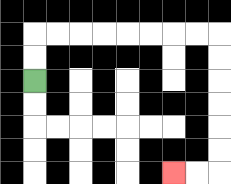{'start': '[1, 3]', 'end': '[7, 7]', 'path_directions': 'U,U,R,R,R,R,R,R,R,R,D,D,D,D,D,D,L,L', 'path_coordinates': '[[1, 3], [1, 2], [1, 1], [2, 1], [3, 1], [4, 1], [5, 1], [6, 1], [7, 1], [8, 1], [9, 1], [9, 2], [9, 3], [9, 4], [9, 5], [9, 6], [9, 7], [8, 7], [7, 7]]'}